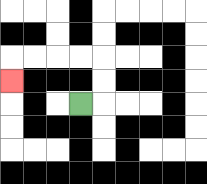{'start': '[3, 4]', 'end': '[0, 3]', 'path_directions': 'R,U,U,L,L,L,L,D', 'path_coordinates': '[[3, 4], [4, 4], [4, 3], [4, 2], [3, 2], [2, 2], [1, 2], [0, 2], [0, 3]]'}